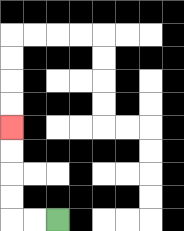{'start': '[2, 9]', 'end': '[0, 5]', 'path_directions': 'L,L,U,U,U,U', 'path_coordinates': '[[2, 9], [1, 9], [0, 9], [0, 8], [0, 7], [0, 6], [0, 5]]'}